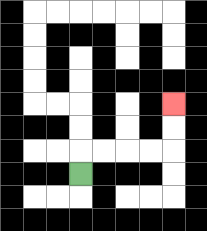{'start': '[3, 7]', 'end': '[7, 4]', 'path_directions': 'U,R,R,R,R,U,U', 'path_coordinates': '[[3, 7], [3, 6], [4, 6], [5, 6], [6, 6], [7, 6], [7, 5], [7, 4]]'}